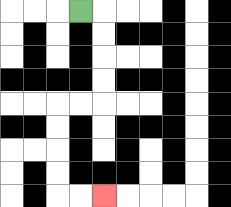{'start': '[3, 0]', 'end': '[4, 8]', 'path_directions': 'R,D,D,D,D,L,L,D,D,D,D,R,R', 'path_coordinates': '[[3, 0], [4, 0], [4, 1], [4, 2], [4, 3], [4, 4], [3, 4], [2, 4], [2, 5], [2, 6], [2, 7], [2, 8], [3, 8], [4, 8]]'}